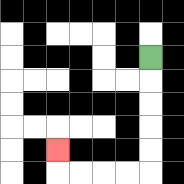{'start': '[6, 2]', 'end': '[2, 6]', 'path_directions': 'D,D,D,D,D,L,L,L,L,U', 'path_coordinates': '[[6, 2], [6, 3], [6, 4], [6, 5], [6, 6], [6, 7], [5, 7], [4, 7], [3, 7], [2, 7], [2, 6]]'}